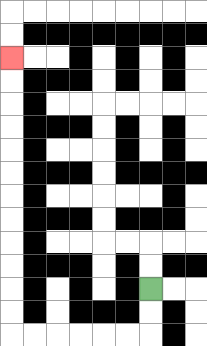{'start': '[6, 12]', 'end': '[0, 2]', 'path_directions': 'D,D,L,L,L,L,L,L,U,U,U,U,U,U,U,U,U,U,U,U', 'path_coordinates': '[[6, 12], [6, 13], [6, 14], [5, 14], [4, 14], [3, 14], [2, 14], [1, 14], [0, 14], [0, 13], [0, 12], [0, 11], [0, 10], [0, 9], [0, 8], [0, 7], [0, 6], [0, 5], [0, 4], [0, 3], [0, 2]]'}